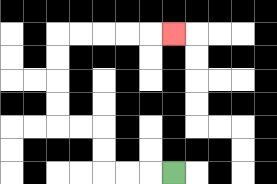{'start': '[7, 7]', 'end': '[7, 1]', 'path_directions': 'L,L,L,U,U,L,L,U,U,U,U,R,R,R,R,R', 'path_coordinates': '[[7, 7], [6, 7], [5, 7], [4, 7], [4, 6], [4, 5], [3, 5], [2, 5], [2, 4], [2, 3], [2, 2], [2, 1], [3, 1], [4, 1], [5, 1], [6, 1], [7, 1]]'}